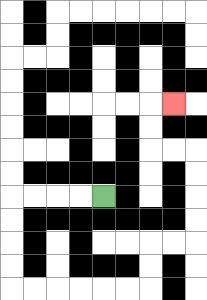{'start': '[4, 8]', 'end': '[7, 4]', 'path_directions': 'L,L,L,L,D,D,D,D,R,R,R,R,R,R,U,U,R,R,U,U,U,U,L,L,U,U,R', 'path_coordinates': '[[4, 8], [3, 8], [2, 8], [1, 8], [0, 8], [0, 9], [0, 10], [0, 11], [0, 12], [1, 12], [2, 12], [3, 12], [4, 12], [5, 12], [6, 12], [6, 11], [6, 10], [7, 10], [8, 10], [8, 9], [8, 8], [8, 7], [8, 6], [7, 6], [6, 6], [6, 5], [6, 4], [7, 4]]'}